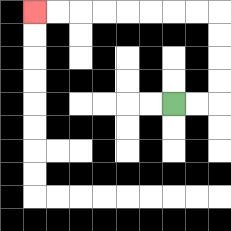{'start': '[7, 4]', 'end': '[1, 0]', 'path_directions': 'R,R,U,U,U,U,L,L,L,L,L,L,L,L', 'path_coordinates': '[[7, 4], [8, 4], [9, 4], [9, 3], [9, 2], [9, 1], [9, 0], [8, 0], [7, 0], [6, 0], [5, 0], [4, 0], [3, 0], [2, 0], [1, 0]]'}